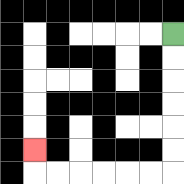{'start': '[7, 1]', 'end': '[1, 6]', 'path_directions': 'D,D,D,D,D,D,L,L,L,L,L,L,U', 'path_coordinates': '[[7, 1], [7, 2], [7, 3], [7, 4], [7, 5], [7, 6], [7, 7], [6, 7], [5, 7], [4, 7], [3, 7], [2, 7], [1, 7], [1, 6]]'}